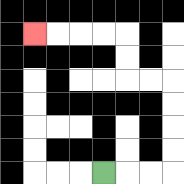{'start': '[4, 7]', 'end': '[1, 1]', 'path_directions': 'R,R,R,U,U,U,U,L,L,U,U,L,L,L,L', 'path_coordinates': '[[4, 7], [5, 7], [6, 7], [7, 7], [7, 6], [7, 5], [7, 4], [7, 3], [6, 3], [5, 3], [5, 2], [5, 1], [4, 1], [3, 1], [2, 1], [1, 1]]'}